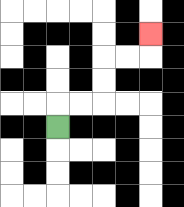{'start': '[2, 5]', 'end': '[6, 1]', 'path_directions': 'U,R,R,U,U,R,R,U', 'path_coordinates': '[[2, 5], [2, 4], [3, 4], [4, 4], [4, 3], [4, 2], [5, 2], [6, 2], [6, 1]]'}